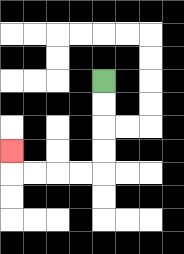{'start': '[4, 3]', 'end': '[0, 6]', 'path_directions': 'D,D,D,D,L,L,L,L,U', 'path_coordinates': '[[4, 3], [4, 4], [4, 5], [4, 6], [4, 7], [3, 7], [2, 7], [1, 7], [0, 7], [0, 6]]'}